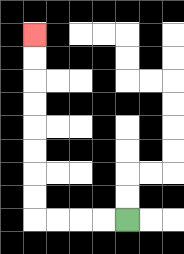{'start': '[5, 9]', 'end': '[1, 1]', 'path_directions': 'L,L,L,L,U,U,U,U,U,U,U,U', 'path_coordinates': '[[5, 9], [4, 9], [3, 9], [2, 9], [1, 9], [1, 8], [1, 7], [1, 6], [1, 5], [1, 4], [1, 3], [1, 2], [1, 1]]'}